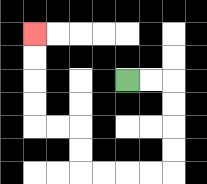{'start': '[5, 3]', 'end': '[1, 1]', 'path_directions': 'R,R,D,D,D,D,L,L,L,L,U,U,L,L,U,U,U,U', 'path_coordinates': '[[5, 3], [6, 3], [7, 3], [7, 4], [7, 5], [7, 6], [7, 7], [6, 7], [5, 7], [4, 7], [3, 7], [3, 6], [3, 5], [2, 5], [1, 5], [1, 4], [1, 3], [1, 2], [1, 1]]'}